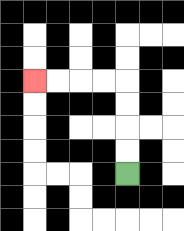{'start': '[5, 7]', 'end': '[1, 3]', 'path_directions': 'U,U,U,U,L,L,L,L', 'path_coordinates': '[[5, 7], [5, 6], [5, 5], [5, 4], [5, 3], [4, 3], [3, 3], [2, 3], [1, 3]]'}